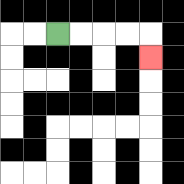{'start': '[2, 1]', 'end': '[6, 2]', 'path_directions': 'R,R,R,R,D', 'path_coordinates': '[[2, 1], [3, 1], [4, 1], [5, 1], [6, 1], [6, 2]]'}